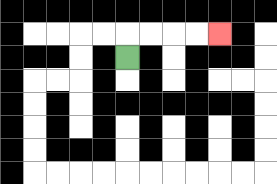{'start': '[5, 2]', 'end': '[9, 1]', 'path_directions': 'U,R,R,R,R', 'path_coordinates': '[[5, 2], [5, 1], [6, 1], [7, 1], [8, 1], [9, 1]]'}